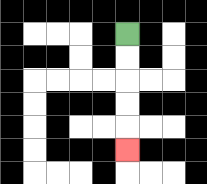{'start': '[5, 1]', 'end': '[5, 6]', 'path_directions': 'D,D,D,D,D', 'path_coordinates': '[[5, 1], [5, 2], [5, 3], [5, 4], [5, 5], [5, 6]]'}